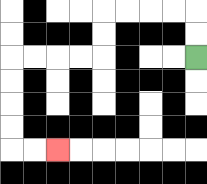{'start': '[8, 2]', 'end': '[2, 6]', 'path_directions': 'U,U,L,L,L,L,D,D,L,L,L,L,D,D,D,D,R,R', 'path_coordinates': '[[8, 2], [8, 1], [8, 0], [7, 0], [6, 0], [5, 0], [4, 0], [4, 1], [4, 2], [3, 2], [2, 2], [1, 2], [0, 2], [0, 3], [0, 4], [0, 5], [0, 6], [1, 6], [2, 6]]'}